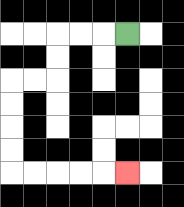{'start': '[5, 1]', 'end': '[5, 7]', 'path_directions': 'L,L,L,D,D,L,L,D,D,D,D,R,R,R,R,R', 'path_coordinates': '[[5, 1], [4, 1], [3, 1], [2, 1], [2, 2], [2, 3], [1, 3], [0, 3], [0, 4], [0, 5], [0, 6], [0, 7], [1, 7], [2, 7], [3, 7], [4, 7], [5, 7]]'}